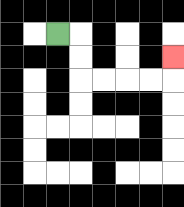{'start': '[2, 1]', 'end': '[7, 2]', 'path_directions': 'R,D,D,R,R,R,R,U', 'path_coordinates': '[[2, 1], [3, 1], [3, 2], [3, 3], [4, 3], [5, 3], [6, 3], [7, 3], [7, 2]]'}